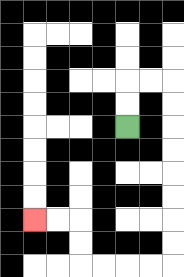{'start': '[5, 5]', 'end': '[1, 9]', 'path_directions': 'U,U,R,R,D,D,D,D,D,D,D,D,L,L,L,L,U,U,L,L', 'path_coordinates': '[[5, 5], [5, 4], [5, 3], [6, 3], [7, 3], [7, 4], [7, 5], [7, 6], [7, 7], [7, 8], [7, 9], [7, 10], [7, 11], [6, 11], [5, 11], [4, 11], [3, 11], [3, 10], [3, 9], [2, 9], [1, 9]]'}